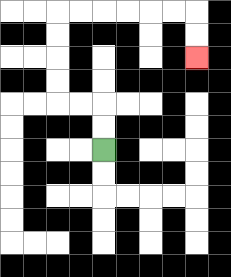{'start': '[4, 6]', 'end': '[8, 2]', 'path_directions': 'U,U,L,L,U,U,U,U,R,R,R,R,R,R,D,D', 'path_coordinates': '[[4, 6], [4, 5], [4, 4], [3, 4], [2, 4], [2, 3], [2, 2], [2, 1], [2, 0], [3, 0], [4, 0], [5, 0], [6, 0], [7, 0], [8, 0], [8, 1], [8, 2]]'}